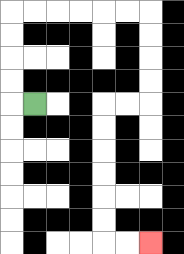{'start': '[1, 4]', 'end': '[6, 10]', 'path_directions': 'L,U,U,U,U,R,R,R,R,R,R,D,D,D,D,L,L,D,D,D,D,D,D,R,R', 'path_coordinates': '[[1, 4], [0, 4], [0, 3], [0, 2], [0, 1], [0, 0], [1, 0], [2, 0], [3, 0], [4, 0], [5, 0], [6, 0], [6, 1], [6, 2], [6, 3], [6, 4], [5, 4], [4, 4], [4, 5], [4, 6], [4, 7], [4, 8], [4, 9], [4, 10], [5, 10], [6, 10]]'}